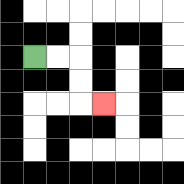{'start': '[1, 2]', 'end': '[4, 4]', 'path_directions': 'R,R,D,D,R', 'path_coordinates': '[[1, 2], [2, 2], [3, 2], [3, 3], [3, 4], [4, 4]]'}